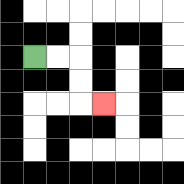{'start': '[1, 2]', 'end': '[4, 4]', 'path_directions': 'R,R,D,D,R', 'path_coordinates': '[[1, 2], [2, 2], [3, 2], [3, 3], [3, 4], [4, 4]]'}